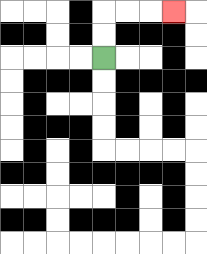{'start': '[4, 2]', 'end': '[7, 0]', 'path_directions': 'U,U,R,R,R', 'path_coordinates': '[[4, 2], [4, 1], [4, 0], [5, 0], [6, 0], [7, 0]]'}